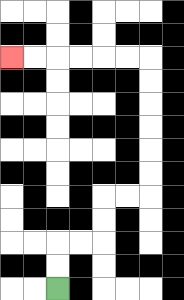{'start': '[2, 12]', 'end': '[0, 2]', 'path_directions': 'U,U,R,R,U,U,R,R,U,U,U,U,U,U,L,L,L,L,L,L', 'path_coordinates': '[[2, 12], [2, 11], [2, 10], [3, 10], [4, 10], [4, 9], [4, 8], [5, 8], [6, 8], [6, 7], [6, 6], [6, 5], [6, 4], [6, 3], [6, 2], [5, 2], [4, 2], [3, 2], [2, 2], [1, 2], [0, 2]]'}